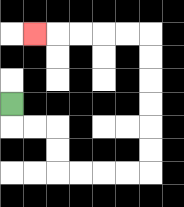{'start': '[0, 4]', 'end': '[1, 1]', 'path_directions': 'D,R,R,D,D,R,R,R,R,U,U,U,U,U,U,L,L,L,L,L', 'path_coordinates': '[[0, 4], [0, 5], [1, 5], [2, 5], [2, 6], [2, 7], [3, 7], [4, 7], [5, 7], [6, 7], [6, 6], [6, 5], [6, 4], [6, 3], [6, 2], [6, 1], [5, 1], [4, 1], [3, 1], [2, 1], [1, 1]]'}